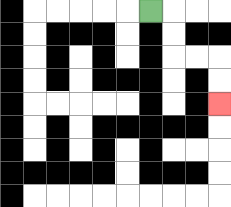{'start': '[6, 0]', 'end': '[9, 4]', 'path_directions': 'R,D,D,R,R,D,D', 'path_coordinates': '[[6, 0], [7, 0], [7, 1], [7, 2], [8, 2], [9, 2], [9, 3], [9, 4]]'}